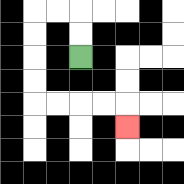{'start': '[3, 2]', 'end': '[5, 5]', 'path_directions': 'U,U,L,L,D,D,D,D,R,R,R,R,D', 'path_coordinates': '[[3, 2], [3, 1], [3, 0], [2, 0], [1, 0], [1, 1], [1, 2], [1, 3], [1, 4], [2, 4], [3, 4], [4, 4], [5, 4], [5, 5]]'}